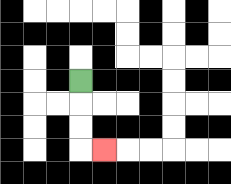{'start': '[3, 3]', 'end': '[4, 6]', 'path_directions': 'D,D,D,R', 'path_coordinates': '[[3, 3], [3, 4], [3, 5], [3, 6], [4, 6]]'}